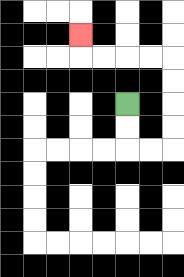{'start': '[5, 4]', 'end': '[3, 1]', 'path_directions': 'D,D,R,R,U,U,U,U,L,L,L,L,U', 'path_coordinates': '[[5, 4], [5, 5], [5, 6], [6, 6], [7, 6], [7, 5], [7, 4], [7, 3], [7, 2], [6, 2], [5, 2], [4, 2], [3, 2], [3, 1]]'}